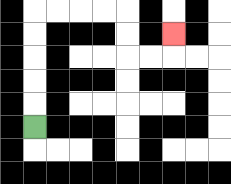{'start': '[1, 5]', 'end': '[7, 1]', 'path_directions': 'U,U,U,U,U,R,R,R,R,D,D,R,R,U', 'path_coordinates': '[[1, 5], [1, 4], [1, 3], [1, 2], [1, 1], [1, 0], [2, 0], [3, 0], [4, 0], [5, 0], [5, 1], [5, 2], [6, 2], [7, 2], [7, 1]]'}